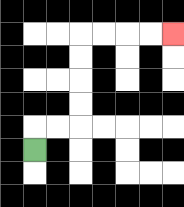{'start': '[1, 6]', 'end': '[7, 1]', 'path_directions': 'U,R,R,U,U,U,U,R,R,R,R', 'path_coordinates': '[[1, 6], [1, 5], [2, 5], [3, 5], [3, 4], [3, 3], [3, 2], [3, 1], [4, 1], [5, 1], [6, 1], [7, 1]]'}